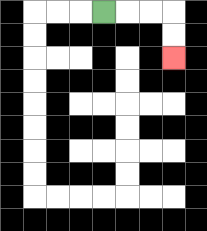{'start': '[4, 0]', 'end': '[7, 2]', 'path_directions': 'R,R,R,D,D', 'path_coordinates': '[[4, 0], [5, 0], [6, 0], [7, 0], [7, 1], [7, 2]]'}